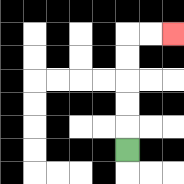{'start': '[5, 6]', 'end': '[7, 1]', 'path_directions': 'U,U,U,U,U,R,R', 'path_coordinates': '[[5, 6], [5, 5], [5, 4], [5, 3], [5, 2], [5, 1], [6, 1], [7, 1]]'}